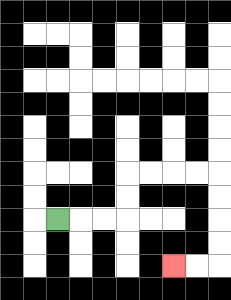{'start': '[2, 9]', 'end': '[7, 11]', 'path_directions': 'R,R,R,U,U,R,R,R,R,D,D,D,D,L,L', 'path_coordinates': '[[2, 9], [3, 9], [4, 9], [5, 9], [5, 8], [5, 7], [6, 7], [7, 7], [8, 7], [9, 7], [9, 8], [9, 9], [9, 10], [9, 11], [8, 11], [7, 11]]'}